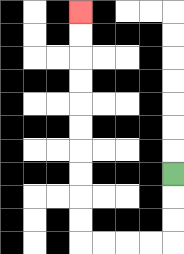{'start': '[7, 7]', 'end': '[3, 0]', 'path_directions': 'D,D,D,L,L,L,L,U,U,U,U,U,U,U,U,U,U', 'path_coordinates': '[[7, 7], [7, 8], [7, 9], [7, 10], [6, 10], [5, 10], [4, 10], [3, 10], [3, 9], [3, 8], [3, 7], [3, 6], [3, 5], [3, 4], [3, 3], [3, 2], [3, 1], [3, 0]]'}